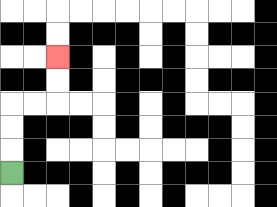{'start': '[0, 7]', 'end': '[2, 2]', 'path_directions': 'U,U,U,R,R,U,U', 'path_coordinates': '[[0, 7], [0, 6], [0, 5], [0, 4], [1, 4], [2, 4], [2, 3], [2, 2]]'}